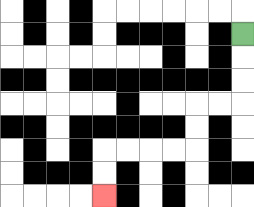{'start': '[10, 1]', 'end': '[4, 8]', 'path_directions': 'D,D,D,L,L,D,D,L,L,L,L,D,D', 'path_coordinates': '[[10, 1], [10, 2], [10, 3], [10, 4], [9, 4], [8, 4], [8, 5], [8, 6], [7, 6], [6, 6], [5, 6], [4, 6], [4, 7], [4, 8]]'}